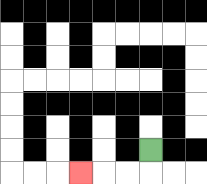{'start': '[6, 6]', 'end': '[3, 7]', 'path_directions': 'D,L,L,L', 'path_coordinates': '[[6, 6], [6, 7], [5, 7], [4, 7], [3, 7]]'}